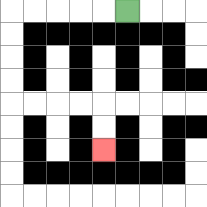{'start': '[5, 0]', 'end': '[4, 6]', 'path_directions': 'L,L,L,L,L,D,D,D,D,R,R,R,R,D,D', 'path_coordinates': '[[5, 0], [4, 0], [3, 0], [2, 0], [1, 0], [0, 0], [0, 1], [0, 2], [0, 3], [0, 4], [1, 4], [2, 4], [3, 4], [4, 4], [4, 5], [4, 6]]'}